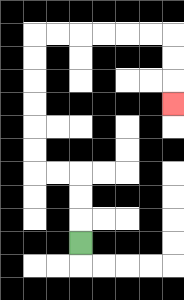{'start': '[3, 10]', 'end': '[7, 4]', 'path_directions': 'U,U,U,L,L,U,U,U,U,U,U,R,R,R,R,R,R,D,D,D', 'path_coordinates': '[[3, 10], [3, 9], [3, 8], [3, 7], [2, 7], [1, 7], [1, 6], [1, 5], [1, 4], [1, 3], [1, 2], [1, 1], [2, 1], [3, 1], [4, 1], [5, 1], [6, 1], [7, 1], [7, 2], [7, 3], [7, 4]]'}